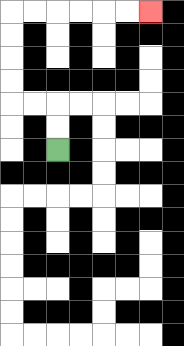{'start': '[2, 6]', 'end': '[6, 0]', 'path_directions': 'U,U,L,L,U,U,U,U,R,R,R,R,R,R', 'path_coordinates': '[[2, 6], [2, 5], [2, 4], [1, 4], [0, 4], [0, 3], [0, 2], [0, 1], [0, 0], [1, 0], [2, 0], [3, 0], [4, 0], [5, 0], [6, 0]]'}